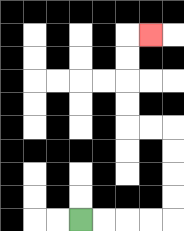{'start': '[3, 9]', 'end': '[6, 1]', 'path_directions': 'R,R,R,R,U,U,U,U,L,L,U,U,U,U,R', 'path_coordinates': '[[3, 9], [4, 9], [5, 9], [6, 9], [7, 9], [7, 8], [7, 7], [7, 6], [7, 5], [6, 5], [5, 5], [5, 4], [5, 3], [5, 2], [5, 1], [6, 1]]'}